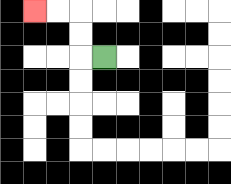{'start': '[4, 2]', 'end': '[1, 0]', 'path_directions': 'L,U,U,L,L', 'path_coordinates': '[[4, 2], [3, 2], [3, 1], [3, 0], [2, 0], [1, 0]]'}